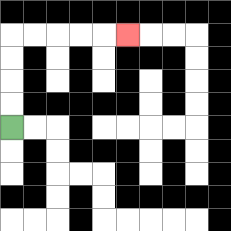{'start': '[0, 5]', 'end': '[5, 1]', 'path_directions': 'U,U,U,U,R,R,R,R,R', 'path_coordinates': '[[0, 5], [0, 4], [0, 3], [0, 2], [0, 1], [1, 1], [2, 1], [3, 1], [4, 1], [5, 1]]'}